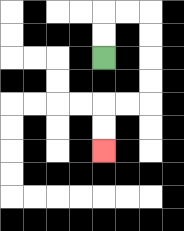{'start': '[4, 2]', 'end': '[4, 6]', 'path_directions': 'U,U,R,R,D,D,D,D,L,L,D,D', 'path_coordinates': '[[4, 2], [4, 1], [4, 0], [5, 0], [6, 0], [6, 1], [6, 2], [6, 3], [6, 4], [5, 4], [4, 4], [4, 5], [4, 6]]'}